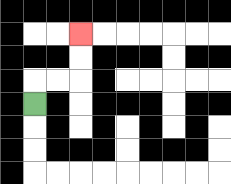{'start': '[1, 4]', 'end': '[3, 1]', 'path_directions': 'U,R,R,U,U', 'path_coordinates': '[[1, 4], [1, 3], [2, 3], [3, 3], [3, 2], [3, 1]]'}